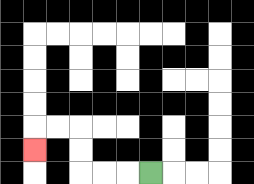{'start': '[6, 7]', 'end': '[1, 6]', 'path_directions': 'L,L,L,U,U,L,L,D', 'path_coordinates': '[[6, 7], [5, 7], [4, 7], [3, 7], [3, 6], [3, 5], [2, 5], [1, 5], [1, 6]]'}